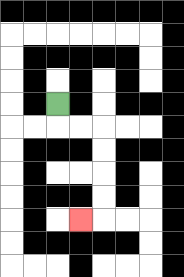{'start': '[2, 4]', 'end': '[3, 9]', 'path_directions': 'D,R,R,D,D,D,D,L', 'path_coordinates': '[[2, 4], [2, 5], [3, 5], [4, 5], [4, 6], [4, 7], [4, 8], [4, 9], [3, 9]]'}